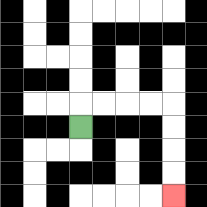{'start': '[3, 5]', 'end': '[7, 8]', 'path_directions': 'U,R,R,R,R,D,D,D,D', 'path_coordinates': '[[3, 5], [3, 4], [4, 4], [5, 4], [6, 4], [7, 4], [7, 5], [7, 6], [7, 7], [7, 8]]'}